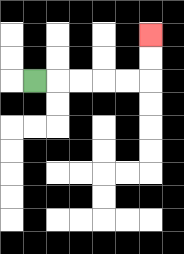{'start': '[1, 3]', 'end': '[6, 1]', 'path_directions': 'R,R,R,R,R,U,U', 'path_coordinates': '[[1, 3], [2, 3], [3, 3], [4, 3], [5, 3], [6, 3], [6, 2], [6, 1]]'}